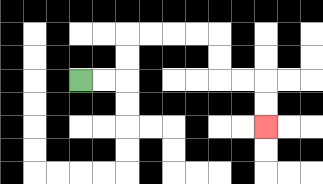{'start': '[3, 3]', 'end': '[11, 5]', 'path_directions': 'R,R,U,U,R,R,R,R,D,D,R,R,D,D', 'path_coordinates': '[[3, 3], [4, 3], [5, 3], [5, 2], [5, 1], [6, 1], [7, 1], [8, 1], [9, 1], [9, 2], [9, 3], [10, 3], [11, 3], [11, 4], [11, 5]]'}